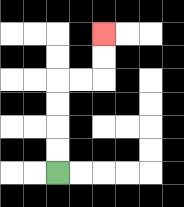{'start': '[2, 7]', 'end': '[4, 1]', 'path_directions': 'U,U,U,U,R,R,U,U', 'path_coordinates': '[[2, 7], [2, 6], [2, 5], [2, 4], [2, 3], [3, 3], [4, 3], [4, 2], [4, 1]]'}